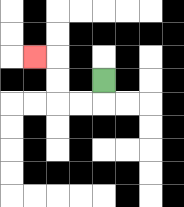{'start': '[4, 3]', 'end': '[1, 2]', 'path_directions': 'D,L,L,U,U,L', 'path_coordinates': '[[4, 3], [4, 4], [3, 4], [2, 4], [2, 3], [2, 2], [1, 2]]'}